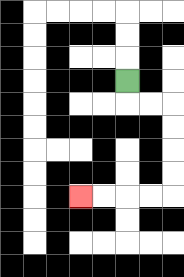{'start': '[5, 3]', 'end': '[3, 8]', 'path_directions': 'D,R,R,D,D,D,D,L,L,L,L', 'path_coordinates': '[[5, 3], [5, 4], [6, 4], [7, 4], [7, 5], [7, 6], [7, 7], [7, 8], [6, 8], [5, 8], [4, 8], [3, 8]]'}